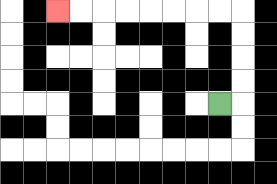{'start': '[9, 4]', 'end': '[2, 0]', 'path_directions': 'R,U,U,U,U,L,L,L,L,L,L,L,L', 'path_coordinates': '[[9, 4], [10, 4], [10, 3], [10, 2], [10, 1], [10, 0], [9, 0], [8, 0], [7, 0], [6, 0], [5, 0], [4, 0], [3, 0], [2, 0]]'}